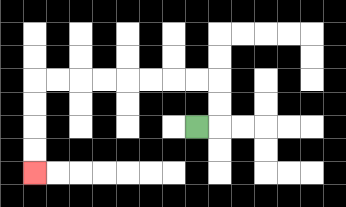{'start': '[8, 5]', 'end': '[1, 7]', 'path_directions': 'R,U,U,L,L,L,L,L,L,L,L,D,D,D,D', 'path_coordinates': '[[8, 5], [9, 5], [9, 4], [9, 3], [8, 3], [7, 3], [6, 3], [5, 3], [4, 3], [3, 3], [2, 3], [1, 3], [1, 4], [1, 5], [1, 6], [1, 7]]'}